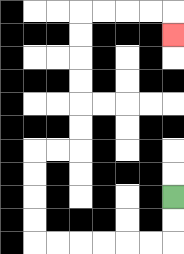{'start': '[7, 8]', 'end': '[7, 1]', 'path_directions': 'D,D,L,L,L,L,L,L,U,U,U,U,R,R,U,U,U,U,U,U,R,R,R,R,D', 'path_coordinates': '[[7, 8], [7, 9], [7, 10], [6, 10], [5, 10], [4, 10], [3, 10], [2, 10], [1, 10], [1, 9], [1, 8], [1, 7], [1, 6], [2, 6], [3, 6], [3, 5], [3, 4], [3, 3], [3, 2], [3, 1], [3, 0], [4, 0], [5, 0], [6, 0], [7, 0], [7, 1]]'}